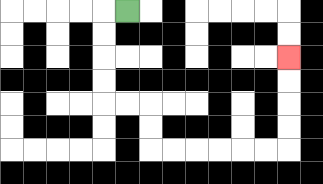{'start': '[5, 0]', 'end': '[12, 2]', 'path_directions': 'L,D,D,D,D,R,R,D,D,R,R,R,R,R,R,U,U,U,U', 'path_coordinates': '[[5, 0], [4, 0], [4, 1], [4, 2], [4, 3], [4, 4], [5, 4], [6, 4], [6, 5], [6, 6], [7, 6], [8, 6], [9, 6], [10, 6], [11, 6], [12, 6], [12, 5], [12, 4], [12, 3], [12, 2]]'}